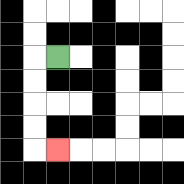{'start': '[2, 2]', 'end': '[2, 6]', 'path_directions': 'L,D,D,D,D,R', 'path_coordinates': '[[2, 2], [1, 2], [1, 3], [1, 4], [1, 5], [1, 6], [2, 6]]'}